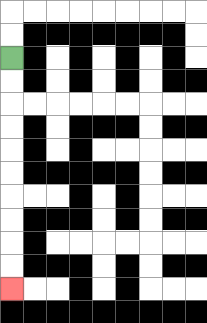{'start': '[0, 2]', 'end': '[0, 12]', 'path_directions': 'D,D,D,D,D,D,D,D,D,D', 'path_coordinates': '[[0, 2], [0, 3], [0, 4], [0, 5], [0, 6], [0, 7], [0, 8], [0, 9], [0, 10], [0, 11], [0, 12]]'}